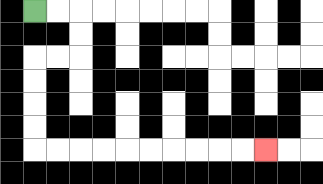{'start': '[1, 0]', 'end': '[11, 6]', 'path_directions': 'R,R,D,D,L,L,D,D,D,D,R,R,R,R,R,R,R,R,R,R', 'path_coordinates': '[[1, 0], [2, 0], [3, 0], [3, 1], [3, 2], [2, 2], [1, 2], [1, 3], [1, 4], [1, 5], [1, 6], [2, 6], [3, 6], [4, 6], [5, 6], [6, 6], [7, 6], [8, 6], [9, 6], [10, 6], [11, 6]]'}